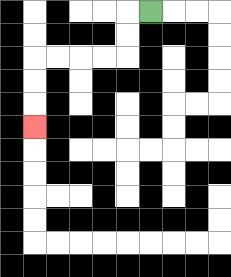{'start': '[6, 0]', 'end': '[1, 5]', 'path_directions': 'L,D,D,L,L,L,L,D,D,D', 'path_coordinates': '[[6, 0], [5, 0], [5, 1], [5, 2], [4, 2], [3, 2], [2, 2], [1, 2], [1, 3], [1, 4], [1, 5]]'}